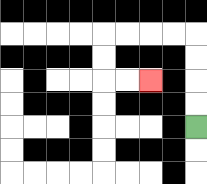{'start': '[8, 5]', 'end': '[6, 3]', 'path_directions': 'U,U,U,U,L,L,L,L,D,D,R,R', 'path_coordinates': '[[8, 5], [8, 4], [8, 3], [8, 2], [8, 1], [7, 1], [6, 1], [5, 1], [4, 1], [4, 2], [4, 3], [5, 3], [6, 3]]'}